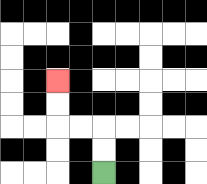{'start': '[4, 7]', 'end': '[2, 3]', 'path_directions': 'U,U,L,L,U,U', 'path_coordinates': '[[4, 7], [4, 6], [4, 5], [3, 5], [2, 5], [2, 4], [2, 3]]'}